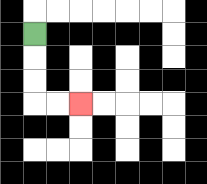{'start': '[1, 1]', 'end': '[3, 4]', 'path_directions': 'D,D,D,R,R', 'path_coordinates': '[[1, 1], [1, 2], [1, 3], [1, 4], [2, 4], [3, 4]]'}